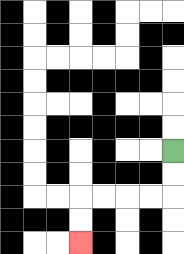{'start': '[7, 6]', 'end': '[3, 10]', 'path_directions': 'D,D,L,L,L,L,D,D', 'path_coordinates': '[[7, 6], [7, 7], [7, 8], [6, 8], [5, 8], [4, 8], [3, 8], [3, 9], [3, 10]]'}